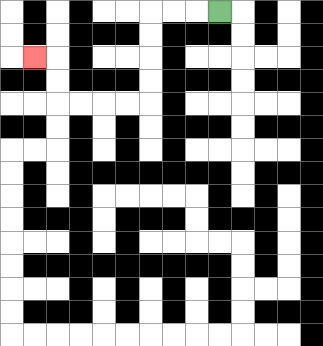{'start': '[9, 0]', 'end': '[1, 2]', 'path_directions': 'L,L,L,D,D,D,D,L,L,L,L,U,U,L', 'path_coordinates': '[[9, 0], [8, 0], [7, 0], [6, 0], [6, 1], [6, 2], [6, 3], [6, 4], [5, 4], [4, 4], [3, 4], [2, 4], [2, 3], [2, 2], [1, 2]]'}